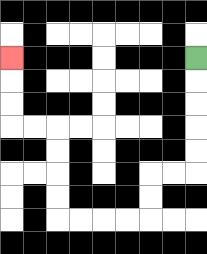{'start': '[8, 2]', 'end': '[0, 2]', 'path_directions': 'D,D,D,D,D,L,L,D,D,L,L,L,L,U,U,U,U,L,L,U,U,U', 'path_coordinates': '[[8, 2], [8, 3], [8, 4], [8, 5], [8, 6], [8, 7], [7, 7], [6, 7], [6, 8], [6, 9], [5, 9], [4, 9], [3, 9], [2, 9], [2, 8], [2, 7], [2, 6], [2, 5], [1, 5], [0, 5], [0, 4], [0, 3], [0, 2]]'}